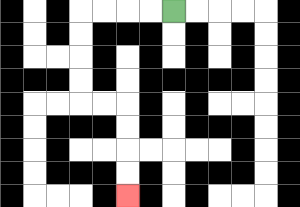{'start': '[7, 0]', 'end': '[5, 8]', 'path_directions': 'L,L,L,L,D,D,D,D,R,R,D,D,D,D', 'path_coordinates': '[[7, 0], [6, 0], [5, 0], [4, 0], [3, 0], [3, 1], [3, 2], [3, 3], [3, 4], [4, 4], [5, 4], [5, 5], [5, 6], [5, 7], [5, 8]]'}